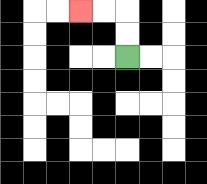{'start': '[5, 2]', 'end': '[3, 0]', 'path_directions': 'U,U,L,L', 'path_coordinates': '[[5, 2], [5, 1], [5, 0], [4, 0], [3, 0]]'}